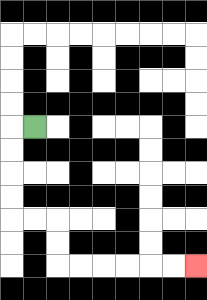{'start': '[1, 5]', 'end': '[8, 11]', 'path_directions': 'L,D,D,D,D,R,R,D,D,R,R,R,R,R,R', 'path_coordinates': '[[1, 5], [0, 5], [0, 6], [0, 7], [0, 8], [0, 9], [1, 9], [2, 9], [2, 10], [2, 11], [3, 11], [4, 11], [5, 11], [6, 11], [7, 11], [8, 11]]'}